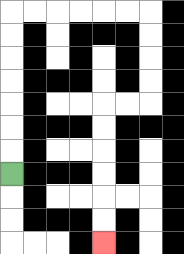{'start': '[0, 7]', 'end': '[4, 10]', 'path_directions': 'U,U,U,U,U,U,U,R,R,R,R,R,R,D,D,D,D,L,L,D,D,D,D,D,D', 'path_coordinates': '[[0, 7], [0, 6], [0, 5], [0, 4], [0, 3], [0, 2], [0, 1], [0, 0], [1, 0], [2, 0], [3, 0], [4, 0], [5, 0], [6, 0], [6, 1], [6, 2], [6, 3], [6, 4], [5, 4], [4, 4], [4, 5], [4, 6], [4, 7], [4, 8], [4, 9], [4, 10]]'}